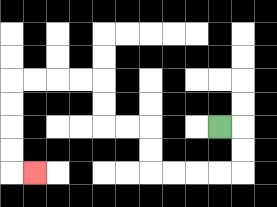{'start': '[9, 5]', 'end': '[1, 7]', 'path_directions': 'R,D,D,L,L,L,L,U,U,L,L,U,U,L,L,L,L,D,D,D,D,R', 'path_coordinates': '[[9, 5], [10, 5], [10, 6], [10, 7], [9, 7], [8, 7], [7, 7], [6, 7], [6, 6], [6, 5], [5, 5], [4, 5], [4, 4], [4, 3], [3, 3], [2, 3], [1, 3], [0, 3], [0, 4], [0, 5], [0, 6], [0, 7], [1, 7]]'}